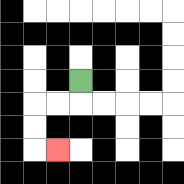{'start': '[3, 3]', 'end': '[2, 6]', 'path_directions': 'D,L,L,D,D,R', 'path_coordinates': '[[3, 3], [3, 4], [2, 4], [1, 4], [1, 5], [1, 6], [2, 6]]'}